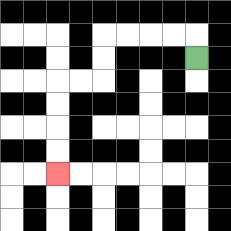{'start': '[8, 2]', 'end': '[2, 7]', 'path_directions': 'U,L,L,L,L,D,D,L,L,D,D,D,D', 'path_coordinates': '[[8, 2], [8, 1], [7, 1], [6, 1], [5, 1], [4, 1], [4, 2], [4, 3], [3, 3], [2, 3], [2, 4], [2, 5], [2, 6], [2, 7]]'}